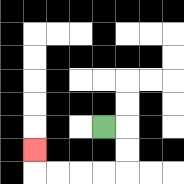{'start': '[4, 5]', 'end': '[1, 6]', 'path_directions': 'R,D,D,L,L,L,L,U', 'path_coordinates': '[[4, 5], [5, 5], [5, 6], [5, 7], [4, 7], [3, 7], [2, 7], [1, 7], [1, 6]]'}